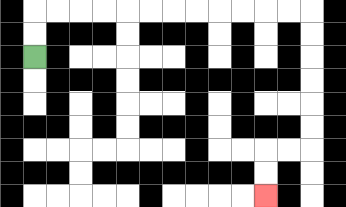{'start': '[1, 2]', 'end': '[11, 8]', 'path_directions': 'U,U,R,R,R,R,R,R,R,R,R,R,R,R,D,D,D,D,D,D,L,L,D,D', 'path_coordinates': '[[1, 2], [1, 1], [1, 0], [2, 0], [3, 0], [4, 0], [5, 0], [6, 0], [7, 0], [8, 0], [9, 0], [10, 0], [11, 0], [12, 0], [13, 0], [13, 1], [13, 2], [13, 3], [13, 4], [13, 5], [13, 6], [12, 6], [11, 6], [11, 7], [11, 8]]'}